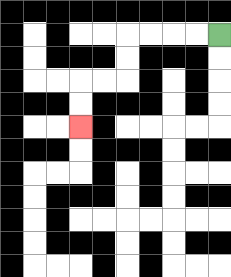{'start': '[9, 1]', 'end': '[3, 5]', 'path_directions': 'L,L,L,L,D,D,L,L,D,D', 'path_coordinates': '[[9, 1], [8, 1], [7, 1], [6, 1], [5, 1], [5, 2], [5, 3], [4, 3], [3, 3], [3, 4], [3, 5]]'}